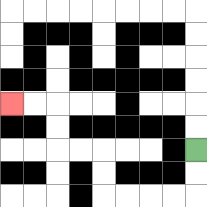{'start': '[8, 6]', 'end': '[0, 4]', 'path_directions': 'D,D,L,L,L,L,U,U,L,L,U,U,L,L', 'path_coordinates': '[[8, 6], [8, 7], [8, 8], [7, 8], [6, 8], [5, 8], [4, 8], [4, 7], [4, 6], [3, 6], [2, 6], [2, 5], [2, 4], [1, 4], [0, 4]]'}